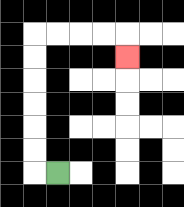{'start': '[2, 7]', 'end': '[5, 2]', 'path_directions': 'L,U,U,U,U,U,U,R,R,R,R,D', 'path_coordinates': '[[2, 7], [1, 7], [1, 6], [1, 5], [1, 4], [1, 3], [1, 2], [1, 1], [2, 1], [3, 1], [4, 1], [5, 1], [5, 2]]'}